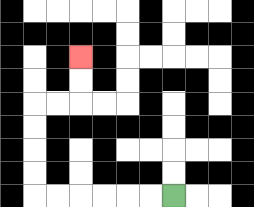{'start': '[7, 8]', 'end': '[3, 2]', 'path_directions': 'L,L,L,L,L,L,U,U,U,U,R,R,U,U', 'path_coordinates': '[[7, 8], [6, 8], [5, 8], [4, 8], [3, 8], [2, 8], [1, 8], [1, 7], [1, 6], [1, 5], [1, 4], [2, 4], [3, 4], [3, 3], [3, 2]]'}